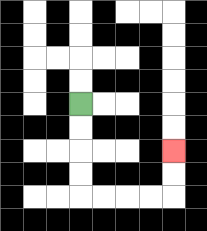{'start': '[3, 4]', 'end': '[7, 6]', 'path_directions': 'D,D,D,D,R,R,R,R,U,U', 'path_coordinates': '[[3, 4], [3, 5], [3, 6], [3, 7], [3, 8], [4, 8], [5, 8], [6, 8], [7, 8], [7, 7], [7, 6]]'}